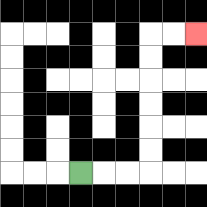{'start': '[3, 7]', 'end': '[8, 1]', 'path_directions': 'R,R,R,U,U,U,U,U,U,R,R', 'path_coordinates': '[[3, 7], [4, 7], [5, 7], [6, 7], [6, 6], [6, 5], [6, 4], [6, 3], [6, 2], [6, 1], [7, 1], [8, 1]]'}